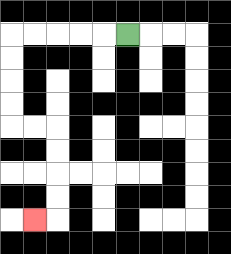{'start': '[5, 1]', 'end': '[1, 9]', 'path_directions': 'L,L,L,L,L,D,D,D,D,R,R,D,D,D,D,L', 'path_coordinates': '[[5, 1], [4, 1], [3, 1], [2, 1], [1, 1], [0, 1], [0, 2], [0, 3], [0, 4], [0, 5], [1, 5], [2, 5], [2, 6], [2, 7], [2, 8], [2, 9], [1, 9]]'}